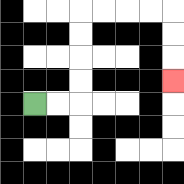{'start': '[1, 4]', 'end': '[7, 3]', 'path_directions': 'R,R,U,U,U,U,R,R,R,R,D,D,D', 'path_coordinates': '[[1, 4], [2, 4], [3, 4], [3, 3], [3, 2], [3, 1], [3, 0], [4, 0], [5, 0], [6, 0], [7, 0], [7, 1], [7, 2], [7, 3]]'}